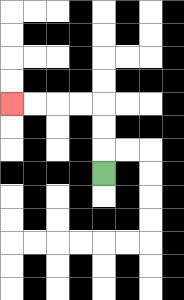{'start': '[4, 7]', 'end': '[0, 4]', 'path_directions': 'U,U,U,L,L,L,L', 'path_coordinates': '[[4, 7], [4, 6], [4, 5], [4, 4], [3, 4], [2, 4], [1, 4], [0, 4]]'}